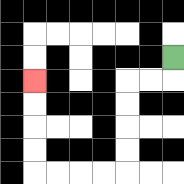{'start': '[7, 2]', 'end': '[1, 3]', 'path_directions': 'D,L,L,D,D,D,D,L,L,L,L,U,U,U,U', 'path_coordinates': '[[7, 2], [7, 3], [6, 3], [5, 3], [5, 4], [5, 5], [5, 6], [5, 7], [4, 7], [3, 7], [2, 7], [1, 7], [1, 6], [1, 5], [1, 4], [1, 3]]'}